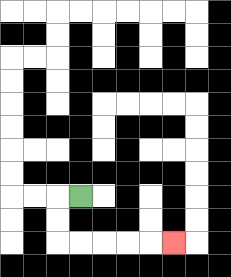{'start': '[3, 8]', 'end': '[7, 10]', 'path_directions': 'L,D,D,R,R,R,R,R', 'path_coordinates': '[[3, 8], [2, 8], [2, 9], [2, 10], [3, 10], [4, 10], [5, 10], [6, 10], [7, 10]]'}